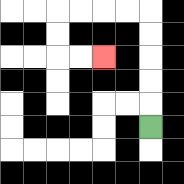{'start': '[6, 5]', 'end': '[4, 2]', 'path_directions': 'U,U,U,U,U,L,L,L,L,D,D,R,R', 'path_coordinates': '[[6, 5], [6, 4], [6, 3], [6, 2], [6, 1], [6, 0], [5, 0], [4, 0], [3, 0], [2, 0], [2, 1], [2, 2], [3, 2], [4, 2]]'}